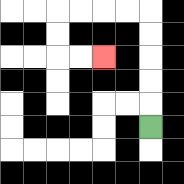{'start': '[6, 5]', 'end': '[4, 2]', 'path_directions': 'U,U,U,U,U,L,L,L,L,D,D,R,R', 'path_coordinates': '[[6, 5], [6, 4], [6, 3], [6, 2], [6, 1], [6, 0], [5, 0], [4, 0], [3, 0], [2, 0], [2, 1], [2, 2], [3, 2], [4, 2]]'}